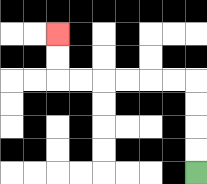{'start': '[8, 7]', 'end': '[2, 1]', 'path_directions': 'U,U,U,U,L,L,L,L,L,L,U,U', 'path_coordinates': '[[8, 7], [8, 6], [8, 5], [8, 4], [8, 3], [7, 3], [6, 3], [5, 3], [4, 3], [3, 3], [2, 3], [2, 2], [2, 1]]'}